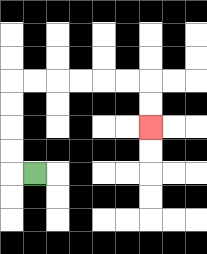{'start': '[1, 7]', 'end': '[6, 5]', 'path_directions': 'L,U,U,U,U,R,R,R,R,R,R,D,D', 'path_coordinates': '[[1, 7], [0, 7], [0, 6], [0, 5], [0, 4], [0, 3], [1, 3], [2, 3], [3, 3], [4, 3], [5, 3], [6, 3], [6, 4], [6, 5]]'}